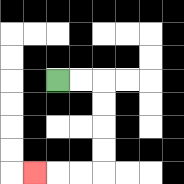{'start': '[2, 3]', 'end': '[1, 7]', 'path_directions': 'R,R,D,D,D,D,L,L,L', 'path_coordinates': '[[2, 3], [3, 3], [4, 3], [4, 4], [4, 5], [4, 6], [4, 7], [3, 7], [2, 7], [1, 7]]'}